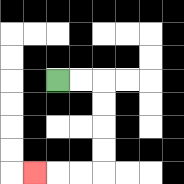{'start': '[2, 3]', 'end': '[1, 7]', 'path_directions': 'R,R,D,D,D,D,L,L,L', 'path_coordinates': '[[2, 3], [3, 3], [4, 3], [4, 4], [4, 5], [4, 6], [4, 7], [3, 7], [2, 7], [1, 7]]'}